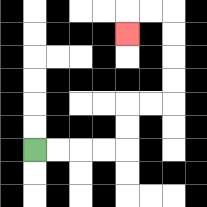{'start': '[1, 6]', 'end': '[5, 1]', 'path_directions': 'R,R,R,R,U,U,R,R,U,U,U,U,L,L,D', 'path_coordinates': '[[1, 6], [2, 6], [3, 6], [4, 6], [5, 6], [5, 5], [5, 4], [6, 4], [7, 4], [7, 3], [7, 2], [7, 1], [7, 0], [6, 0], [5, 0], [5, 1]]'}